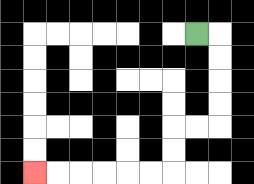{'start': '[8, 1]', 'end': '[1, 7]', 'path_directions': 'R,D,D,D,D,L,L,D,D,L,L,L,L,L,L', 'path_coordinates': '[[8, 1], [9, 1], [9, 2], [9, 3], [9, 4], [9, 5], [8, 5], [7, 5], [7, 6], [7, 7], [6, 7], [5, 7], [4, 7], [3, 7], [2, 7], [1, 7]]'}